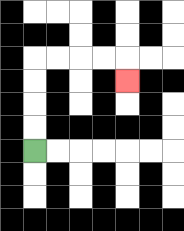{'start': '[1, 6]', 'end': '[5, 3]', 'path_directions': 'U,U,U,U,R,R,R,R,D', 'path_coordinates': '[[1, 6], [1, 5], [1, 4], [1, 3], [1, 2], [2, 2], [3, 2], [4, 2], [5, 2], [5, 3]]'}